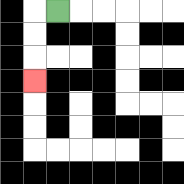{'start': '[2, 0]', 'end': '[1, 3]', 'path_directions': 'L,D,D,D', 'path_coordinates': '[[2, 0], [1, 0], [1, 1], [1, 2], [1, 3]]'}